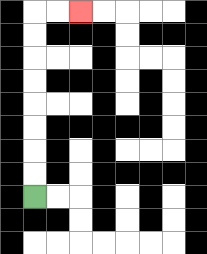{'start': '[1, 8]', 'end': '[3, 0]', 'path_directions': 'U,U,U,U,U,U,U,U,R,R', 'path_coordinates': '[[1, 8], [1, 7], [1, 6], [1, 5], [1, 4], [1, 3], [1, 2], [1, 1], [1, 0], [2, 0], [3, 0]]'}